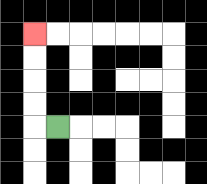{'start': '[2, 5]', 'end': '[1, 1]', 'path_directions': 'L,U,U,U,U', 'path_coordinates': '[[2, 5], [1, 5], [1, 4], [1, 3], [1, 2], [1, 1]]'}